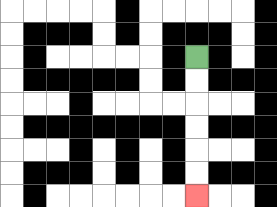{'start': '[8, 2]', 'end': '[8, 8]', 'path_directions': 'D,D,D,D,D,D', 'path_coordinates': '[[8, 2], [8, 3], [8, 4], [8, 5], [8, 6], [8, 7], [8, 8]]'}